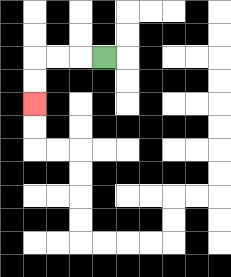{'start': '[4, 2]', 'end': '[1, 4]', 'path_directions': 'L,L,L,D,D', 'path_coordinates': '[[4, 2], [3, 2], [2, 2], [1, 2], [1, 3], [1, 4]]'}